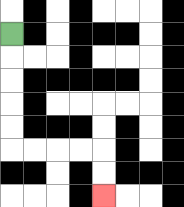{'start': '[0, 1]', 'end': '[4, 8]', 'path_directions': 'D,D,D,D,D,R,R,R,R,D,D', 'path_coordinates': '[[0, 1], [0, 2], [0, 3], [0, 4], [0, 5], [0, 6], [1, 6], [2, 6], [3, 6], [4, 6], [4, 7], [4, 8]]'}